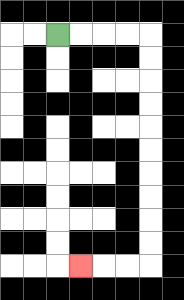{'start': '[2, 1]', 'end': '[3, 11]', 'path_directions': 'R,R,R,R,D,D,D,D,D,D,D,D,D,D,L,L,L', 'path_coordinates': '[[2, 1], [3, 1], [4, 1], [5, 1], [6, 1], [6, 2], [6, 3], [6, 4], [6, 5], [6, 6], [6, 7], [6, 8], [6, 9], [6, 10], [6, 11], [5, 11], [4, 11], [3, 11]]'}